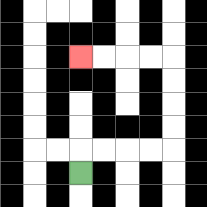{'start': '[3, 7]', 'end': '[3, 2]', 'path_directions': 'U,R,R,R,R,U,U,U,U,L,L,L,L', 'path_coordinates': '[[3, 7], [3, 6], [4, 6], [5, 6], [6, 6], [7, 6], [7, 5], [7, 4], [7, 3], [7, 2], [6, 2], [5, 2], [4, 2], [3, 2]]'}